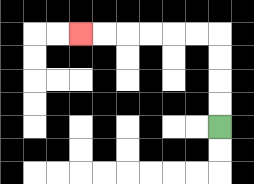{'start': '[9, 5]', 'end': '[3, 1]', 'path_directions': 'U,U,U,U,L,L,L,L,L,L', 'path_coordinates': '[[9, 5], [9, 4], [9, 3], [9, 2], [9, 1], [8, 1], [7, 1], [6, 1], [5, 1], [4, 1], [3, 1]]'}